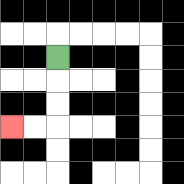{'start': '[2, 2]', 'end': '[0, 5]', 'path_directions': 'D,D,D,L,L', 'path_coordinates': '[[2, 2], [2, 3], [2, 4], [2, 5], [1, 5], [0, 5]]'}